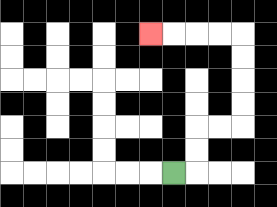{'start': '[7, 7]', 'end': '[6, 1]', 'path_directions': 'R,U,U,R,R,U,U,U,U,L,L,L,L', 'path_coordinates': '[[7, 7], [8, 7], [8, 6], [8, 5], [9, 5], [10, 5], [10, 4], [10, 3], [10, 2], [10, 1], [9, 1], [8, 1], [7, 1], [6, 1]]'}